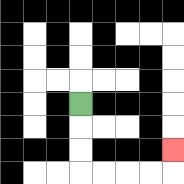{'start': '[3, 4]', 'end': '[7, 6]', 'path_directions': 'D,D,D,R,R,R,R,U', 'path_coordinates': '[[3, 4], [3, 5], [3, 6], [3, 7], [4, 7], [5, 7], [6, 7], [7, 7], [7, 6]]'}